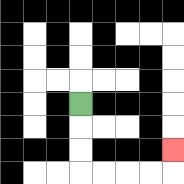{'start': '[3, 4]', 'end': '[7, 6]', 'path_directions': 'D,D,D,R,R,R,R,U', 'path_coordinates': '[[3, 4], [3, 5], [3, 6], [3, 7], [4, 7], [5, 7], [6, 7], [7, 7], [7, 6]]'}